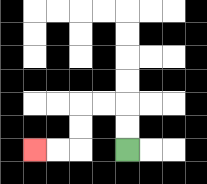{'start': '[5, 6]', 'end': '[1, 6]', 'path_directions': 'U,U,L,L,D,D,L,L', 'path_coordinates': '[[5, 6], [5, 5], [5, 4], [4, 4], [3, 4], [3, 5], [3, 6], [2, 6], [1, 6]]'}